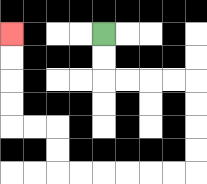{'start': '[4, 1]', 'end': '[0, 1]', 'path_directions': 'D,D,R,R,R,R,D,D,D,D,L,L,L,L,L,L,U,U,L,L,U,U,U,U', 'path_coordinates': '[[4, 1], [4, 2], [4, 3], [5, 3], [6, 3], [7, 3], [8, 3], [8, 4], [8, 5], [8, 6], [8, 7], [7, 7], [6, 7], [5, 7], [4, 7], [3, 7], [2, 7], [2, 6], [2, 5], [1, 5], [0, 5], [0, 4], [0, 3], [0, 2], [0, 1]]'}